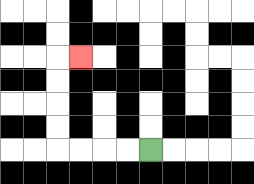{'start': '[6, 6]', 'end': '[3, 2]', 'path_directions': 'L,L,L,L,U,U,U,U,R', 'path_coordinates': '[[6, 6], [5, 6], [4, 6], [3, 6], [2, 6], [2, 5], [2, 4], [2, 3], [2, 2], [3, 2]]'}